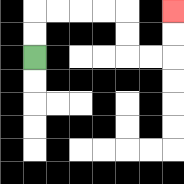{'start': '[1, 2]', 'end': '[7, 0]', 'path_directions': 'U,U,R,R,R,R,D,D,R,R,U,U', 'path_coordinates': '[[1, 2], [1, 1], [1, 0], [2, 0], [3, 0], [4, 0], [5, 0], [5, 1], [5, 2], [6, 2], [7, 2], [7, 1], [7, 0]]'}